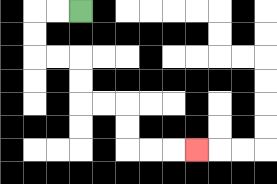{'start': '[3, 0]', 'end': '[8, 6]', 'path_directions': 'L,L,D,D,R,R,D,D,R,R,D,D,R,R,R', 'path_coordinates': '[[3, 0], [2, 0], [1, 0], [1, 1], [1, 2], [2, 2], [3, 2], [3, 3], [3, 4], [4, 4], [5, 4], [5, 5], [5, 6], [6, 6], [7, 6], [8, 6]]'}